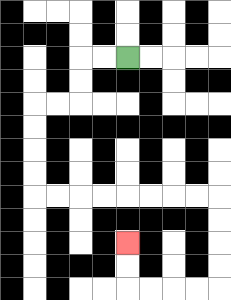{'start': '[5, 2]', 'end': '[5, 10]', 'path_directions': 'L,L,D,D,L,L,D,D,D,D,R,R,R,R,R,R,R,R,D,D,D,D,L,L,L,L,U,U', 'path_coordinates': '[[5, 2], [4, 2], [3, 2], [3, 3], [3, 4], [2, 4], [1, 4], [1, 5], [1, 6], [1, 7], [1, 8], [2, 8], [3, 8], [4, 8], [5, 8], [6, 8], [7, 8], [8, 8], [9, 8], [9, 9], [9, 10], [9, 11], [9, 12], [8, 12], [7, 12], [6, 12], [5, 12], [5, 11], [5, 10]]'}